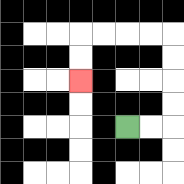{'start': '[5, 5]', 'end': '[3, 3]', 'path_directions': 'R,R,U,U,U,U,L,L,L,L,D,D', 'path_coordinates': '[[5, 5], [6, 5], [7, 5], [7, 4], [7, 3], [7, 2], [7, 1], [6, 1], [5, 1], [4, 1], [3, 1], [3, 2], [3, 3]]'}